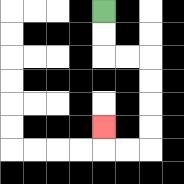{'start': '[4, 0]', 'end': '[4, 5]', 'path_directions': 'D,D,R,R,D,D,D,D,L,L,U', 'path_coordinates': '[[4, 0], [4, 1], [4, 2], [5, 2], [6, 2], [6, 3], [6, 4], [6, 5], [6, 6], [5, 6], [4, 6], [4, 5]]'}